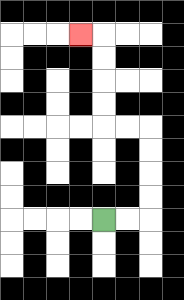{'start': '[4, 9]', 'end': '[3, 1]', 'path_directions': 'R,R,U,U,U,U,L,L,U,U,U,U,L', 'path_coordinates': '[[4, 9], [5, 9], [6, 9], [6, 8], [6, 7], [6, 6], [6, 5], [5, 5], [4, 5], [4, 4], [4, 3], [4, 2], [4, 1], [3, 1]]'}